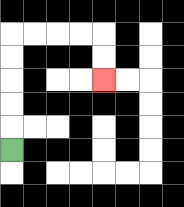{'start': '[0, 6]', 'end': '[4, 3]', 'path_directions': 'U,U,U,U,U,R,R,R,R,D,D', 'path_coordinates': '[[0, 6], [0, 5], [0, 4], [0, 3], [0, 2], [0, 1], [1, 1], [2, 1], [3, 1], [4, 1], [4, 2], [4, 3]]'}